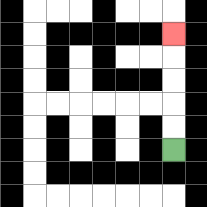{'start': '[7, 6]', 'end': '[7, 1]', 'path_directions': 'U,U,U,U,U', 'path_coordinates': '[[7, 6], [7, 5], [7, 4], [7, 3], [7, 2], [7, 1]]'}